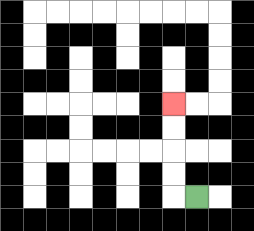{'start': '[8, 8]', 'end': '[7, 4]', 'path_directions': 'L,U,U,U,U', 'path_coordinates': '[[8, 8], [7, 8], [7, 7], [7, 6], [7, 5], [7, 4]]'}